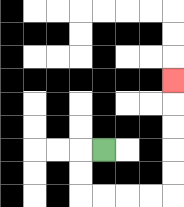{'start': '[4, 6]', 'end': '[7, 3]', 'path_directions': 'L,D,D,R,R,R,R,U,U,U,U,U', 'path_coordinates': '[[4, 6], [3, 6], [3, 7], [3, 8], [4, 8], [5, 8], [6, 8], [7, 8], [7, 7], [7, 6], [7, 5], [7, 4], [7, 3]]'}